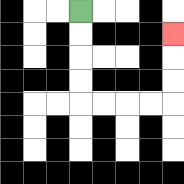{'start': '[3, 0]', 'end': '[7, 1]', 'path_directions': 'D,D,D,D,R,R,R,R,U,U,U', 'path_coordinates': '[[3, 0], [3, 1], [3, 2], [3, 3], [3, 4], [4, 4], [5, 4], [6, 4], [7, 4], [7, 3], [7, 2], [7, 1]]'}